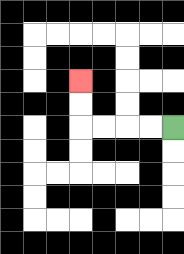{'start': '[7, 5]', 'end': '[3, 3]', 'path_directions': 'L,L,L,L,U,U', 'path_coordinates': '[[7, 5], [6, 5], [5, 5], [4, 5], [3, 5], [3, 4], [3, 3]]'}